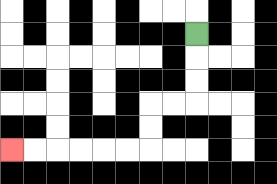{'start': '[8, 1]', 'end': '[0, 6]', 'path_directions': 'D,D,D,L,L,D,D,L,L,L,L,L,L', 'path_coordinates': '[[8, 1], [8, 2], [8, 3], [8, 4], [7, 4], [6, 4], [6, 5], [6, 6], [5, 6], [4, 6], [3, 6], [2, 6], [1, 6], [0, 6]]'}